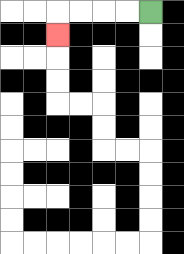{'start': '[6, 0]', 'end': '[2, 1]', 'path_directions': 'L,L,L,L,D', 'path_coordinates': '[[6, 0], [5, 0], [4, 0], [3, 0], [2, 0], [2, 1]]'}